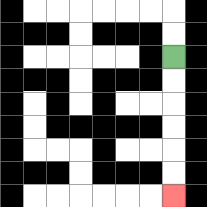{'start': '[7, 2]', 'end': '[7, 8]', 'path_directions': 'D,D,D,D,D,D', 'path_coordinates': '[[7, 2], [7, 3], [7, 4], [7, 5], [7, 6], [7, 7], [7, 8]]'}